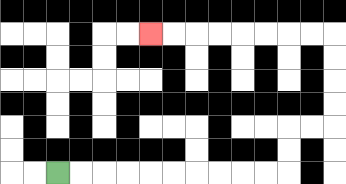{'start': '[2, 7]', 'end': '[6, 1]', 'path_directions': 'R,R,R,R,R,R,R,R,R,R,U,U,R,R,U,U,U,U,L,L,L,L,L,L,L,L', 'path_coordinates': '[[2, 7], [3, 7], [4, 7], [5, 7], [6, 7], [7, 7], [8, 7], [9, 7], [10, 7], [11, 7], [12, 7], [12, 6], [12, 5], [13, 5], [14, 5], [14, 4], [14, 3], [14, 2], [14, 1], [13, 1], [12, 1], [11, 1], [10, 1], [9, 1], [8, 1], [7, 1], [6, 1]]'}